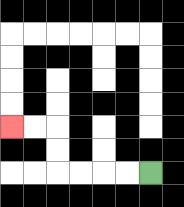{'start': '[6, 7]', 'end': '[0, 5]', 'path_directions': 'L,L,L,L,U,U,L,L', 'path_coordinates': '[[6, 7], [5, 7], [4, 7], [3, 7], [2, 7], [2, 6], [2, 5], [1, 5], [0, 5]]'}